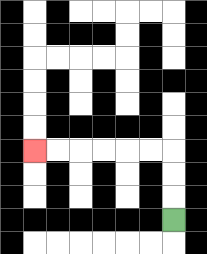{'start': '[7, 9]', 'end': '[1, 6]', 'path_directions': 'U,U,U,L,L,L,L,L,L', 'path_coordinates': '[[7, 9], [7, 8], [7, 7], [7, 6], [6, 6], [5, 6], [4, 6], [3, 6], [2, 6], [1, 6]]'}